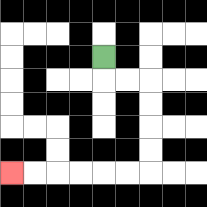{'start': '[4, 2]', 'end': '[0, 7]', 'path_directions': 'D,R,R,D,D,D,D,L,L,L,L,L,L', 'path_coordinates': '[[4, 2], [4, 3], [5, 3], [6, 3], [6, 4], [6, 5], [6, 6], [6, 7], [5, 7], [4, 7], [3, 7], [2, 7], [1, 7], [0, 7]]'}